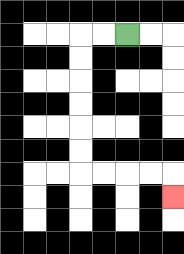{'start': '[5, 1]', 'end': '[7, 8]', 'path_directions': 'L,L,D,D,D,D,D,D,R,R,R,R,D', 'path_coordinates': '[[5, 1], [4, 1], [3, 1], [3, 2], [3, 3], [3, 4], [3, 5], [3, 6], [3, 7], [4, 7], [5, 7], [6, 7], [7, 7], [7, 8]]'}